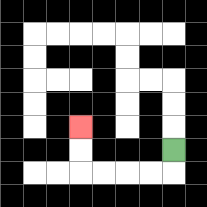{'start': '[7, 6]', 'end': '[3, 5]', 'path_directions': 'D,L,L,L,L,U,U', 'path_coordinates': '[[7, 6], [7, 7], [6, 7], [5, 7], [4, 7], [3, 7], [3, 6], [3, 5]]'}